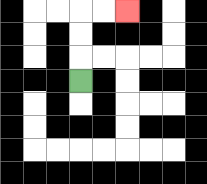{'start': '[3, 3]', 'end': '[5, 0]', 'path_directions': 'U,U,U,R,R', 'path_coordinates': '[[3, 3], [3, 2], [3, 1], [3, 0], [4, 0], [5, 0]]'}